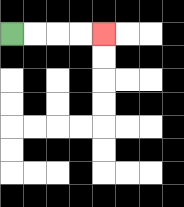{'start': '[0, 1]', 'end': '[4, 1]', 'path_directions': 'R,R,R,R', 'path_coordinates': '[[0, 1], [1, 1], [2, 1], [3, 1], [4, 1]]'}